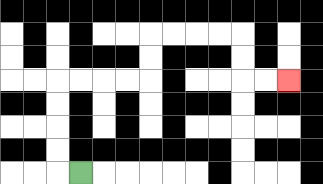{'start': '[3, 7]', 'end': '[12, 3]', 'path_directions': 'L,U,U,U,U,R,R,R,R,U,U,R,R,R,R,D,D,R,R', 'path_coordinates': '[[3, 7], [2, 7], [2, 6], [2, 5], [2, 4], [2, 3], [3, 3], [4, 3], [5, 3], [6, 3], [6, 2], [6, 1], [7, 1], [8, 1], [9, 1], [10, 1], [10, 2], [10, 3], [11, 3], [12, 3]]'}